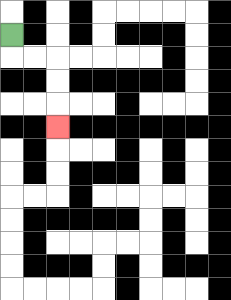{'start': '[0, 1]', 'end': '[2, 5]', 'path_directions': 'D,R,R,D,D,D', 'path_coordinates': '[[0, 1], [0, 2], [1, 2], [2, 2], [2, 3], [2, 4], [2, 5]]'}